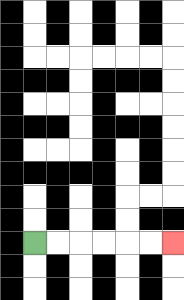{'start': '[1, 10]', 'end': '[7, 10]', 'path_directions': 'R,R,R,R,R,R', 'path_coordinates': '[[1, 10], [2, 10], [3, 10], [4, 10], [5, 10], [6, 10], [7, 10]]'}